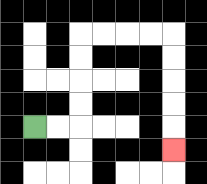{'start': '[1, 5]', 'end': '[7, 6]', 'path_directions': 'R,R,U,U,U,U,R,R,R,R,D,D,D,D,D', 'path_coordinates': '[[1, 5], [2, 5], [3, 5], [3, 4], [3, 3], [3, 2], [3, 1], [4, 1], [5, 1], [6, 1], [7, 1], [7, 2], [7, 3], [7, 4], [7, 5], [7, 6]]'}